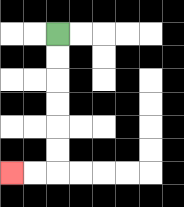{'start': '[2, 1]', 'end': '[0, 7]', 'path_directions': 'D,D,D,D,D,D,L,L', 'path_coordinates': '[[2, 1], [2, 2], [2, 3], [2, 4], [2, 5], [2, 6], [2, 7], [1, 7], [0, 7]]'}